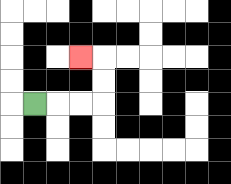{'start': '[1, 4]', 'end': '[3, 2]', 'path_directions': 'R,R,R,U,U,L', 'path_coordinates': '[[1, 4], [2, 4], [3, 4], [4, 4], [4, 3], [4, 2], [3, 2]]'}